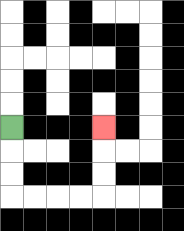{'start': '[0, 5]', 'end': '[4, 5]', 'path_directions': 'D,D,D,R,R,R,R,U,U,U', 'path_coordinates': '[[0, 5], [0, 6], [0, 7], [0, 8], [1, 8], [2, 8], [3, 8], [4, 8], [4, 7], [4, 6], [4, 5]]'}